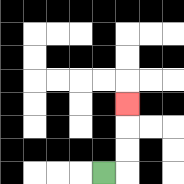{'start': '[4, 7]', 'end': '[5, 4]', 'path_directions': 'R,U,U,U', 'path_coordinates': '[[4, 7], [5, 7], [5, 6], [5, 5], [5, 4]]'}